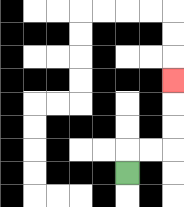{'start': '[5, 7]', 'end': '[7, 3]', 'path_directions': 'U,R,R,U,U,U', 'path_coordinates': '[[5, 7], [5, 6], [6, 6], [7, 6], [7, 5], [7, 4], [7, 3]]'}